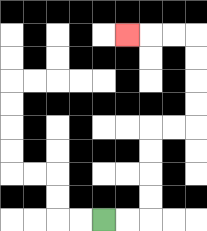{'start': '[4, 9]', 'end': '[5, 1]', 'path_directions': 'R,R,U,U,U,U,R,R,U,U,U,U,L,L,L', 'path_coordinates': '[[4, 9], [5, 9], [6, 9], [6, 8], [6, 7], [6, 6], [6, 5], [7, 5], [8, 5], [8, 4], [8, 3], [8, 2], [8, 1], [7, 1], [6, 1], [5, 1]]'}